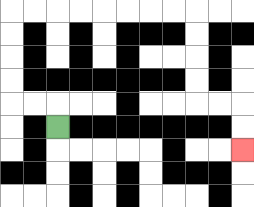{'start': '[2, 5]', 'end': '[10, 6]', 'path_directions': 'U,L,L,U,U,U,U,R,R,R,R,R,R,R,R,D,D,D,D,R,R,D,D', 'path_coordinates': '[[2, 5], [2, 4], [1, 4], [0, 4], [0, 3], [0, 2], [0, 1], [0, 0], [1, 0], [2, 0], [3, 0], [4, 0], [5, 0], [6, 0], [7, 0], [8, 0], [8, 1], [8, 2], [8, 3], [8, 4], [9, 4], [10, 4], [10, 5], [10, 6]]'}